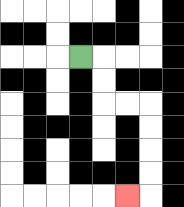{'start': '[3, 2]', 'end': '[5, 8]', 'path_directions': 'R,D,D,R,R,D,D,D,D,L', 'path_coordinates': '[[3, 2], [4, 2], [4, 3], [4, 4], [5, 4], [6, 4], [6, 5], [6, 6], [6, 7], [6, 8], [5, 8]]'}